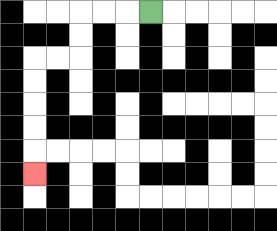{'start': '[6, 0]', 'end': '[1, 7]', 'path_directions': 'L,L,L,D,D,L,L,D,D,D,D,D', 'path_coordinates': '[[6, 0], [5, 0], [4, 0], [3, 0], [3, 1], [3, 2], [2, 2], [1, 2], [1, 3], [1, 4], [1, 5], [1, 6], [1, 7]]'}